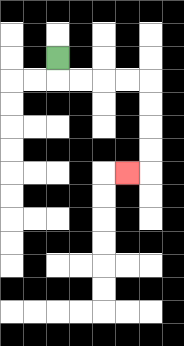{'start': '[2, 2]', 'end': '[5, 7]', 'path_directions': 'D,R,R,R,R,D,D,D,D,L', 'path_coordinates': '[[2, 2], [2, 3], [3, 3], [4, 3], [5, 3], [6, 3], [6, 4], [6, 5], [6, 6], [6, 7], [5, 7]]'}